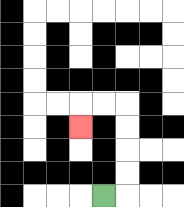{'start': '[4, 8]', 'end': '[3, 5]', 'path_directions': 'R,U,U,U,U,L,L,D', 'path_coordinates': '[[4, 8], [5, 8], [5, 7], [5, 6], [5, 5], [5, 4], [4, 4], [3, 4], [3, 5]]'}